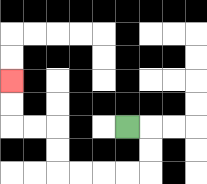{'start': '[5, 5]', 'end': '[0, 3]', 'path_directions': 'R,D,D,L,L,L,L,U,U,L,L,U,U', 'path_coordinates': '[[5, 5], [6, 5], [6, 6], [6, 7], [5, 7], [4, 7], [3, 7], [2, 7], [2, 6], [2, 5], [1, 5], [0, 5], [0, 4], [0, 3]]'}